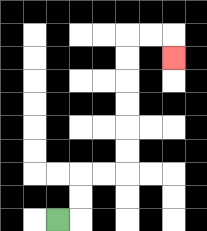{'start': '[2, 9]', 'end': '[7, 2]', 'path_directions': 'R,U,U,R,R,U,U,U,U,U,U,R,R,D', 'path_coordinates': '[[2, 9], [3, 9], [3, 8], [3, 7], [4, 7], [5, 7], [5, 6], [5, 5], [5, 4], [5, 3], [5, 2], [5, 1], [6, 1], [7, 1], [7, 2]]'}